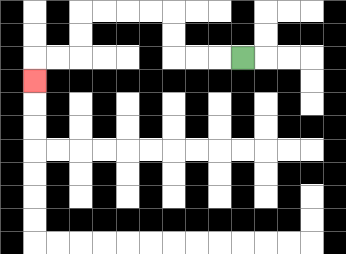{'start': '[10, 2]', 'end': '[1, 3]', 'path_directions': 'L,L,L,U,U,L,L,L,L,D,D,L,L,D', 'path_coordinates': '[[10, 2], [9, 2], [8, 2], [7, 2], [7, 1], [7, 0], [6, 0], [5, 0], [4, 0], [3, 0], [3, 1], [3, 2], [2, 2], [1, 2], [1, 3]]'}